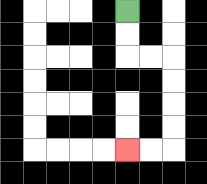{'start': '[5, 0]', 'end': '[5, 6]', 'path_directions': 'D,D,R,R,D,D,D,D,L,L', 'path_coordinates': '[[5, 0], [5, 1], [5, 2], [6, 2], [7, 2], [7, 3], [7, 4], [7, 5], [7, 6], [6, 6], [5, 6]]'}